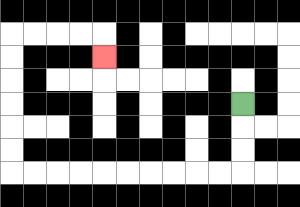{'start': '[10, 4]', 'end': '[4, 2]', 'path_directions': 'D,D,D,L,L,L,L,L,L,L,L,L,L,U,U,U,U,U,U,R,R,R,R,D', 'path_coordinates': '[[10, 4], [10, 5], [10, 6], [10, 7], [9, 7], [8, 7], [7, 7], [6, 7], [5, 7], [4, 7], [3, 7], [2, 7], [1, 7], [0, 7], [0, 6], [0, 5], [0, 4], [0, 3], [0, 2], [0, 1], [1, 1], [2, 1], [3, 1], [4, 1], [4, 2]]'}